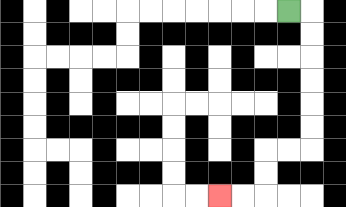{'start': '[12, 0]', 'end': '[9, 8]', 'path_directions': 'R,D,D,D,D,D,D,L,L,D,D,L,L', 'path_coordinates': '[[12, 0], [13, 0], [13, 1], [13, 2], [13, 3], [13, 4], [13, 5], [13, 6], [12, 6], [11, 6], [11, 7], [11, 8], [10, 8], [9, 8]]'}